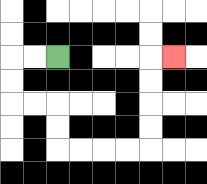{'start': '[2, 2]', 'end': '[7, 2]', 'path_directions': 'L,L,D,D,R,R,D,D,R,R,R,R,U,U,U,U,R', 'path_coordinates': '[[2, 2], [1, 2], [0, 2], [0, 3], [0, 4], [1, 4], [2, 4], [2, 5], [2, 6], [3, 6], [4, 6], [5, 6], [6, 6], [6, 5], [6, 4], [6, 3], [6, 2], [7, 2]]'}